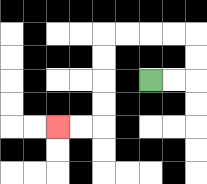{'start': '[6, 3]', 'end': '[2, 5]', 'path_directions': 'R,R,U,U,L,L,L,L,D,D,D,D,L,L', 'path_coordinates': '[[6, 3], [7, 3], [8, 3], [8, 2], [8, 1], [7, 1], [6, 1], [5, 1], [4, 1], [4, 2], [4, 3], [4, 4], [4, 5], [3, 5], [2, 5]]'}